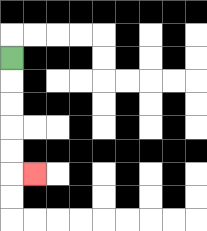{'start': '[0, 2]', 'end': '[1, 7]', 'path_directions': 'D,D,D,D,D,R', 'path_coordinates': '[[0, 2], [0, 3], [0, 4], [0, 5], [0, 6], [0, 7], [1, 7]]'}